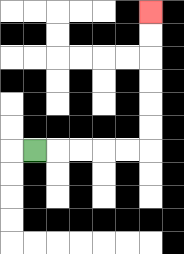{'start': '[1, 6]', 'end': '[6, 0]', 'path_directions': 'R,R,R,R,R,U,U,U,U,U,U', 'path_coordinates': '[[1, 6], [2, 6], [3, 6], [4, 6], [5, 6], [6, 6], [6, 5], [6, 4], [6, 3], [6, 2], [6, 1], [6, 0]]'}